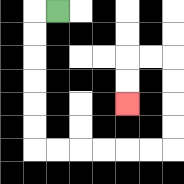{'start': '[2, 0]', 'end': '[5, 4]', 'path_directions': 'L,D,D,D,D,D,D,R,R,R,R,R,R,U,U,U,U,L,L,D,D', 'path_coordinates': '[[2, 0], [1, 0], [1, 1], [1, 2], [1, 3], [1, 4], [1, 5], [1, 6], [2, 6], [3, 6], [4, 6], [5, 6], [6, 6], [7, 6], [7, 5], [7, 4], [7, 3], [7, 2], [6, 2], [5, 2], [5, 3], [5, 4]]'}